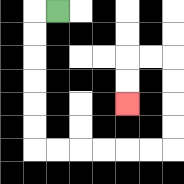{'start': '[2, 0]', 'end': '[5, 4]', 'path_directions': 'L,D,D,D,D,D,D,R,R,R,R,R,R,U,U,U,U,L,L,D,D', 'path_coordinates': '[[2, 0], [1, 0], [1, 1], [1, 2], [1, 3], [1, 4], [1, 5], [1, 6], [2, 6], [3, 6], [4, 6], [5, 6], [6, 6], [7, 6], [7, 5], [7, 4], [7, 3], [7, 2], [6, 2], [5, 2], [5, 3], [5, 4]]'}